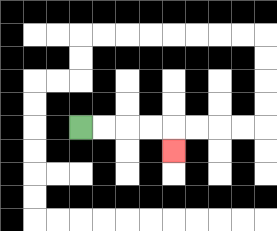{'start': '[3, 5]', 'end': '[7, 6]', 'path_directions': 'R,R,R,R,D', 'path_coordinates': '[[3, 5], [4, 5], [5, 5], [6, 5], [7, 5], [7, 6]]'}